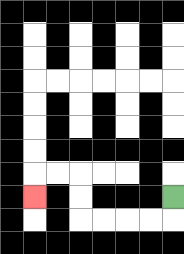{'start': '[7, 8]', 'end': '[1, 8]', 'path_directions': 'D,L,L,L,L,U,U,L,L,D', 'path_coordinates': '[[7, 8], [7, 9], [6, 9], [5, 9], [4, 9], [3, 9], [3, 8], [3, 7], [2, 7], [1, 7], [1, 8]]'}